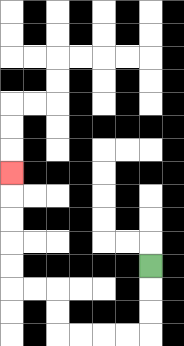{'start': '[6, 11]', 'end': '[0, 7]', 'path_directions': 'D,D,D,L,L,L,L,U,U,L,L,U,U,U,U,U', 'path_coordinates': '[[6, 11], [6, 12], [6, 13], [6, 14], [5, 14], [4, 14], [3, 14], [2, 14], [2, 13], [2, 12], [1, 12], [0, 12], [0, 11], [0, 10], [0, 9], [0, 8], [0, 7]]'}